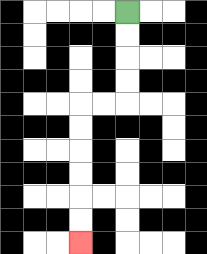{'start': '[5, 0]', 'end': '[3, 10]', 'path_directions': 'D,D,D,D,L,L,D,D,D,D,D,D', 'path_coordinates': '[[5, 0], [5, 1], [5, 2], [5, 3], [5, 4], [4, 4], [3, 4], [3, 5], [3, 6], [3, 7], [3, 8], [3, 9], [3, 10]]'}